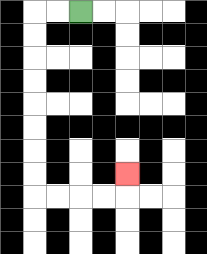{'start': '[3, 0]', 'end': '[5, 7]', 'path_directions': 'L,L,D,D,D,D,D,D,D,D,R,R,R,R,U', 'path_coordinates': '[[3, 0], [2, 0], [1, 0], [1, 1], [1, 2], [1, 3], [1, 4], [1, 5], [1, 6], [1, 7], [1, 8], [2, 8], [3, 8], [4, 8], [5, 8], [5, 7]]'}